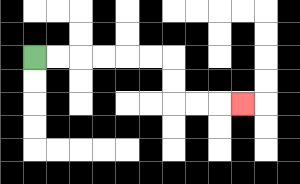{'start': '[1, 2]', 'end': '[10, 4]', 'path_directions': 'R,R,R,R,R,R,D,D,R,R,R', 'path_coordinates': '[[1, 2], [2, 2], [3, 2], [4, 2], [5, 2], [6, 2], [7, 2], [7, 3], [7, 4], [8, 4], [9, 4], [10, 4]]'}